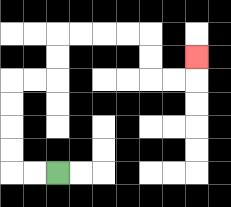{'start': '[2, 7]', 'end': '[8, 2]', 'path_directions': 'L,L,U,U,U,U,R,R,U,U,R,R,R,R,D,D,R,R,U', 'path_coordinates': '[[2, 7], [1, 7], [0, 7], [0, 6], [0, 5], [0, 4], [0, 3], [1, 3], [2, 3], [2, 2], [2, 1], [3, 1], [4, 1], [5, 1], [6, 1], [6, 2], [6, 3], [7, 3], [8, 3], [8, 2]]'}